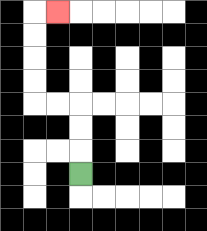{'start': '[3, 7]', 'end': '[2, 0]', 'path_directions': 'U,U,U,L,L,U,U,U,U,R', 'path_coordinates': '[[3, 7], [3, 6], [3, 5], [3, 4], [2, 4], [1, 4], [1, 3], [1, 2], [1, 1], [1, 0], [2, 0]]'}